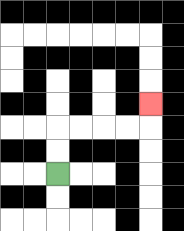{'start': '[2, 7]', 'end': '[6, 4]', 'path_directions': 'U,U,R,R,R,R,U', 'path_coordinates': '[[2, 7], [2, 6], [2, 5], [3, 5], [4, 5], [5, 5], [6, 5], [6, 4]]'}